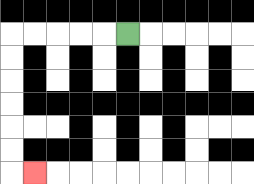{'start': '[5, 1]', 'end': '[1, 7]', 'path_directions': 'L,L,L,L,L,D,D,D,D,D,D,R', 'path_coordinates': '[[5, 1], [4, 1], [3, 1], [2, 1], [1, 1], [0, 1], [0, 2], [0, 3], [0, 4], [0, 5], [0, 6], [0, 7], [1, 7]]'}